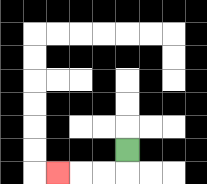{'start': '[5, 6]', 'end': '[2, 7]', 'path_directions': 'D,L,L,L', 'path_coordinates': '[[5, 6], [5, 7], [4, 7], [3, 7], [2, 7]]'}